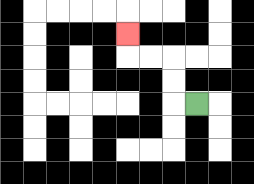{'start': '[8, 4]', 'end': '[5, 1]', 'path_directions': 'L,U,U,L,L,U', 'path_coordinates': '[[8, 4], [7, 4], [7, 3], [7, 2], [6, 2], [5, 2], [5, 1]]'}